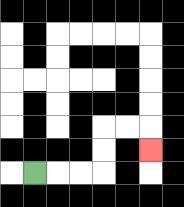{'start': '[1, 7]', 'end': '[6, 6]', 'path_directions': 'R,R,R,U,U,R,R,D', 'path_coordinates': '[[1, 7], [2, 7], [3, 7], [4, 7], [4, 6], [4, 5], [5, 5], [6, 5], [6, 6]]'}